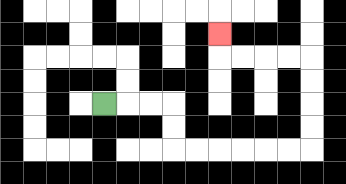{'start': '[4, 4]', 'end': '[9, 1]', 'path_directions': 'R,R,R,D,D,R,R,R,R,R,R,U,U,U,U,L,L,L,L,U', 'path_coordinates': '[[4, 4], [5, 4], [6, 4], [7, 4], [7, 5], [7, 6], [8, 6], [9, 6], [10, 6], [11, 6], [12, 6], [13, 6], [13, 5], [13, 4], [13, 3], [13, 2], [12, 2], [11, 2], [10, 2], [9, 2], [9, 1]]'}